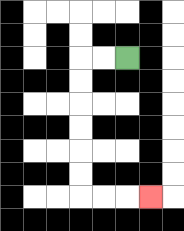{'start': '[5, 2]', 'end': '[6, 8]', 'path_directions': 'L,L,D,D,D,D,D,D,R,R,R', 'path_coordinates': '[[5, 2], [4, 2], [3, 2], [3, 3], [3, 4], [3, 5], [3, 6], [3, 7], [3, 8], [4, 8], [5, 8], [6, 8]]'}